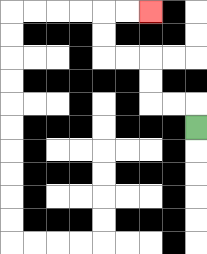{'start': '[8, 5]', 'end': '[6, 0]', 'path_directions': 'U,L,L,U,U,L,L,U,U,R,R', 'path_coordinates': '[[8, 5], [8, 4], [7, 4], [6, 4], [6, 3], [6, 2], [5, 2], [4, 2], [4, 1], [4, 0], [5, 0], [6, 0]]'}